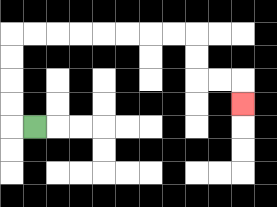{'start': '[1, 5]', 'end': '[10, 4]', 'path_directions': 'L,U,U,U,U,R,R,R,R,R,R,R,R,D,D,R,R,D', 'path_coordinates': '[[1, 5], [0, 5], [0, 4], [0, 3], [0, 2], [0, 1], [1, 1], [2, 1], [3, 1], [4, 1], [5, 1], [6, 1], [7, 1], [8, 1], [8, 2], [8, 3], [9, 3], [10, 3], [10, 4]]'}